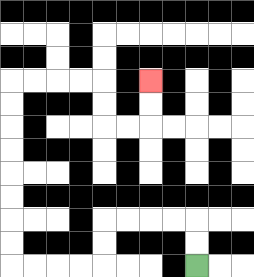{'start': '[8, 11]', 'end': '[6, 3]', 'path_directions': 'U,U,L,L,L,L,D,D,L,L,L,L,U,U,U,U,U,U,U,U,R,R,R,R,D,D,R,R,U,U', 'path_coordinates': '[[8, 11], [8, 10], [8, 9], [7, 9], [6, 9], [5, 9], [4, 9], [4, 10], [4, 11], [3, 11], [2, 11], [1, 11], [0, 11], [0, 10], [0, 9], [0, 8], [0, 7], [0, 6], [0, 5], [0, 4], [0, 3], [1, 3], [2, 3], [3, 3], [4, 3], [4, 4], [4, 5], [5, 5], [6, 5], [6, 4], [6, 3]]'}